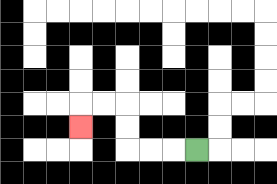{'start': '[8, 6]', 'end': '[3, 5]', 'path_directions': 'L,L,L,U,U,L,L,D', 'path_coordinates': '[[8, 6], [7, 6], [6, 6], [5, 6], [5, 5], [5, 4], [4, 4], [3, 4], [3, 5]]'}